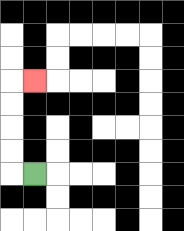{'start': '[1, 7]', 'end': '[1, 3]', 'path_directions': 'L,U,U,U,U,R', 'path_coordinates': '[[1, 7], [0, 7], [0, 6], [0, 5], [0, 4], [0, 3], [1, 3]]'}